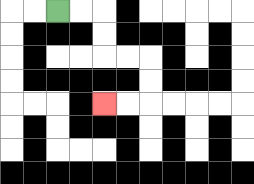{'start': '[2, 0]', 'end': '[4, 4]', 'path_directions': 'R,R,D,D,R,R,D,D,L,L', 'path_coordinates': '[[2, 0], [3, 0], [4, 0], [4, 1], [4, 2], [5, 2], [6, 2], [6, 3], [6, 4], [5, 4], [4, 4]]'}